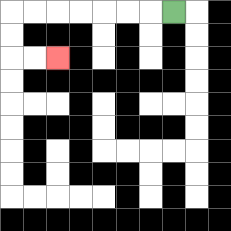{'start': '[7, 0]', 'end': '[2, 2]', 'path_directions': 'L,L,L,L,L,L,L,D,D,R,R', 'path_coordinates': '[[7, 0], [6, 0], [5, 0], [4, 0], [3, 0], [2, 0], [1, 0], [0, 0], [0, 1], [0, 2], [1, 2], [2, 2]]'}